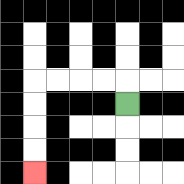{'start': '[5, 4]', 'end': '[1, 7]', 'path_directions': 'U,L,L,L,L,D,D,D,D', 'path_coordinates': '[[5, 4], [5, 3], [4, 3], [3, 3], [2, 3], [1, 3], [1, 4], [1, 5], [1, 6], [1, 7]]'}